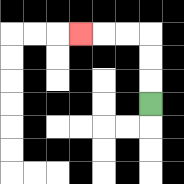{'start': '[6, 4]', 'end': '[3, 1]', 'path_directions': 'U,U,U,L,L,L', 'path_coordinates': '[[6, 4], [6, 3], [6, 2], [6, 1], [5, 1], [4, 1], [3, 1]]'}